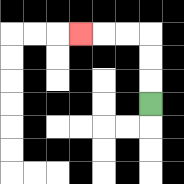{'start': '[6, 4]', 'end': '[3, 1]', 'path_directions': 'U,U,U,L,L,L', 'path_coordinates': '[[6, 4], [6, 3], [6, 2], [6, 1], [5, 1], [4, 1], [3, 1]]'}